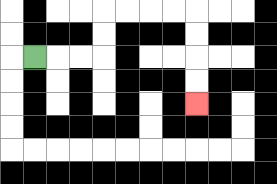{'start': '[1, 2]', 'end': '[8, 4]', 'path_directions': 'R,R,R,U,U,R,R,R,R,D,D,D,D', 'path_coordinates': '[[1, 2], [2, 2], [3, 2], [4, 2], [4, 1], [4, 0], [5, 0], [6, 0], [7, 0], [8, 0], [8, 1], [8, 2], [8, 3], [8, 4]]'}